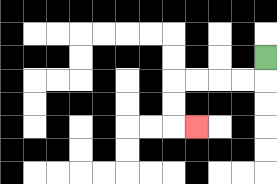{'start': '[11, 2]', 'end': '[8, 5]', 'path_directions': 'D,L,L,L,L,D,D,R', 'path_coordinates': '[[11, 2], [11, 3], [10, 3], [9, 3], [8, 3], [7, 3], [7, 4], [7, 5], [8, 5]]'}